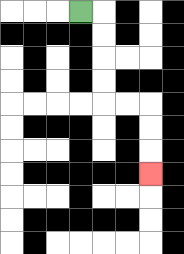{'start': '[3, 0]', 'end': '[6, 7]', 'path_directions': 'R,D,D,D,D,R,R,D,D,D', 'path_coordinates': '[[3, 0], [4, 0], [4, 1], [4, 2], [4, 3], [4, 4], [5, 4], [6, 4], [6, 5], [6, 6], [6, 7]]'}